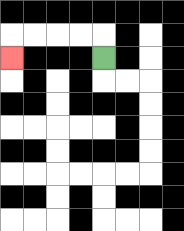{'start': '[4, 2]', 'end': '[0, 2]', 'path_directions': 'U,L,L,L,L,D', 'path_coordinates': '[[4, 2], [4, 1], [3, 1], [2, 1], [1, 1], [0, 1], [0, 2]]'}